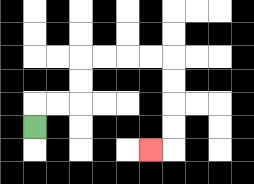{'start': '[1, 5]', 'end': '[6, 6]', 'path_directions': 'U,R,R,U,U,R,R,R,R,D,D,D,D,L', 'path_coordinates': '[[1, 5], [1, 4], [2, 4], [3, 4], [3, 3], [3, 2], [4, 2], [5, 2], [6, 2], [7, 2], [7, 3], [7, 4], [7, 5], [7, 6], [6, 6]]'}